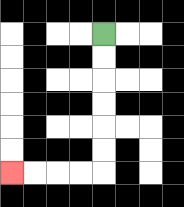{'start': '[4, 1]', 'end': '[0, 7]', 'path_directions': 'D,D,D,D,D,D,L,L,L,L', 'path_coordinates': '[[4, 1], [4, 2], [4, 3], [4, 4], [4, 5], [4, 6], [4, 7], [3, 7], [2, 7], [1, 7], [0, 7]]'}